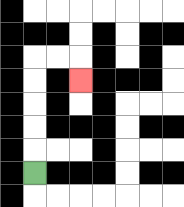{'start': '[1, 7]', 'end': '[3, 3]', 'path_directions': 'U,U,U,U,U,R,R,D', 'path_coordinates': '[[1, 7], [1, 6], [1, 5], [1, 4], [1, 3], [1, 2], [2, 2], [3, 2], [3, 3]]'}